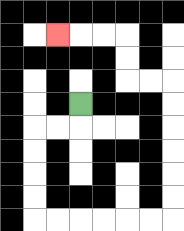{'start': '[3, 4]', 'end': '[2, 1]', 'path_directions': 'D,L,L,D,D,D,D,R,R,R,R,R,R,U,U,U,U,U,U,L,L,U,U,L,L,L', 'path_coordinates': '[[3, 4], [3, 5], [2, 5], [1, 5], [1, 6], [1, 7], [1, 8], [1, 9], [2, 9], [3, 9], [4, 9], [5, 9], [6, 9], [7, 9], [7, 8], [7, 7], [7, 6], [7, 5], [7, 4], [7, 3], [6, 3], [5, 3], [5, 2], [5, 1], [4, 1], [3, 1], [2, 1]]'}